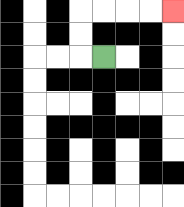{'start': '[4, 2]', 'end': '[7, 0]', 'path_directions': 'L,U,U,R,R,R,R', 'path_coordinates': '[[4, 2], [3, 2], [3, 1], [3, 0], [4, 0], [5, 0], [6, 0], [7, 0]]'}